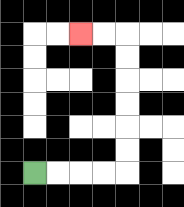{'start': '[1, 7]', 'end': '[3, 1]', 'path_directions': 'R,R,R,R,U,U,U,U,U,U,L,L', 'path_coordinates': '[[1, 7], [2, 7], [3, 7], [4, 7], [5, 7], [5, 6], [5, 5], [5, 4], [5, 3], [5, 2], [5, 1], [4, 1], [3, 1]]'}